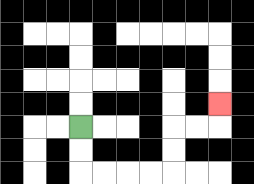{'start': '[3, 5]', 'end': '[9, 4]', 'path_directions': 'D,D,R,R,R,R,U,U,R,R,U', 'path_coordinates': '[[3, 5], [3, 6], [3, 7], [4, 7], [5, 7], [6, 7], [7, 7], [7, 6], [7, 5], [8, 5], [9, 5], [9, 4]]'}